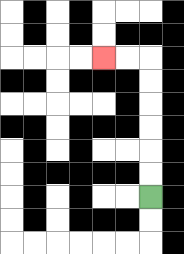{'start': '[6, 8]', 'end': '[4, 2]', 'path_directions': 'U,U,U,U,U,U,L,L', 'path_coordinates': '[[6, 8], [6, 7], [6, 6], [6, 5], [6, 4], [6, 3], [6, 2], [5, 2], [4, 2]]'}